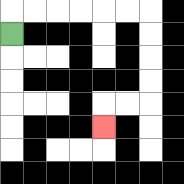{'start': '[0, 1]', 'end': '[4, 5]', 'path_directions': 'U,R,R,R,R,R,R,D,D,D,D,L,L,D', 'path_coordinates': '[[0, 1], [0, 0], [1, 0], [2, 0], [3, 0], [4, 0], [5, 0], [6, 0], [6, 1], [6, 2], [6, 3], [6, 4], [5, 4], [4, 4], [4, 5]]'}